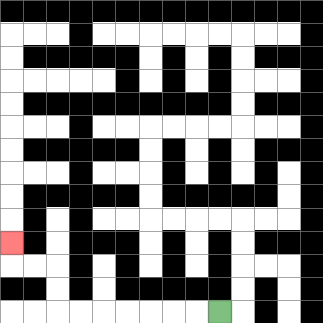{'start': '[9, 13]', 'end': '[0, 10]', 'path_directions': 'L,L,L,L,L,L,L,U,U,L,L,U', 'path_coordinates': '[[9, 13], [8, 13], [7, 13], [6, 13], [5, 13], [4, 13], [3, 13], [2, 13], [2, 12], [2, 11], [1, 11], [0, 11], [0, 10]]'}